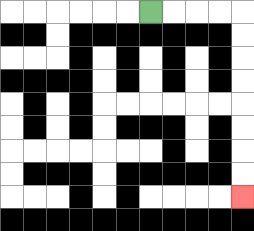{'start': '[6, 0]', 'end': '[10, 8]', 'path_directions': 'R,R,R,R,D,D,D,D,D,D,D,D', 'path_coordinates': '[[6, 0], [7, 0], [8, 0], [9, 0], [10, 0], [10, 1], [10, 2], [10, 3], [10, 4], [10, 5], [10, 6], [10, 7], [10, 8]]'}